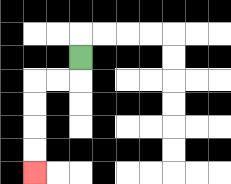{'start': '[3, 2]', 'end': '[1, 7]', 'path_directions': 'D,L,L,D,D,D,D', 'path_coordinates': '[[3, 2], [3, 3], [2, 3], [1, 3], [1, 4], [1, 5], [1, 6], [1, 7]]'}